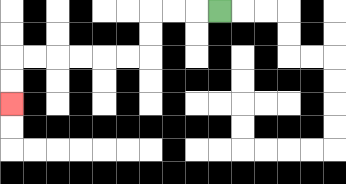{'start': '[9, 0]', 'end': '[0, 4]', 'path_directions': 'L,L,L,D,D,L,L,L,L,L,L,D,D', 'path_coordinates': '[[9, 0], [8, 0], [7, 0], [6, 0], [6, 1], [6, 2], [5, 2], [4, 2], [3, 2], [2, 2], [1, 2], [0, 2], [0, 3], [0, 4]]'}